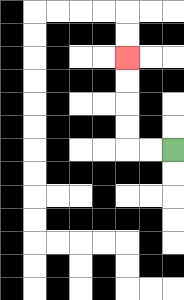{'start': '[7, 6]', 'end': '[5, 2]', 'path_directions': 'L,L,U,U,U,U', 'path_coordinates': '[[7, 6], [6, 6], [5, 6], [5, 5], [5, 4], [5, 3], [5, 2]]'}